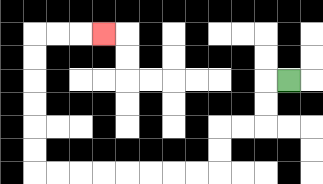{'start': '[12, 3]', 'end': '[4, 1]', 'path_directions': 'L,D,D,L,L,D,D,L,L,L,L,L,L,L,L,U,U,U,U,U,U,R,R,R', 'path_coordinates': '[[12, 3], [11, 3], [11, 4], [11, 5], [10, 5], [9, 5], [9, 6], [9, 7], [8, 7], [7, 7], [6, 7], [5, 7], [4, 7], [3, 7], [2, 7], [1, 7], [1, 6], [1, 5], [1, 4], [1, 3], [1, 2], [1, 1], [2, 1], [3, 1], [4, 1]]'}